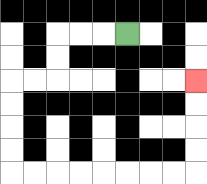{'start': '[5, 1]', 'end': '[8, 3]', 'path_directions': 'L,L,L,D,D,L,L,D,D,D,D,R,R,R,R,R,R,R,R,U,U,U,U', 'path_coordinates': '[[5, 1], [4, 1], [3, 1], [2, 1], [2, 2], [2, 3], [1, 3], [0, 3], [0, 4], [0, 5], [0, 6], [0, 7], [1, 7], [2, 7], [3, 7], [4, 7], [5, 7], [6, 7], [7, 7], [8, 7], [8, 6], [8, 5], [8, 4], [8, 3]]'}